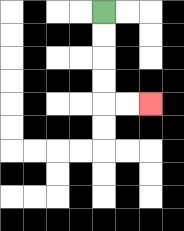{'start': '[4, 0]', 'end': '[6, 4]', 'path_directions': 'D,D,D,D,R,R', 'path_coordinates': '[[4, 0], [4, 1], [4, 2], [4, 3], [4, 4], [5, 4], [6, 4]]'}